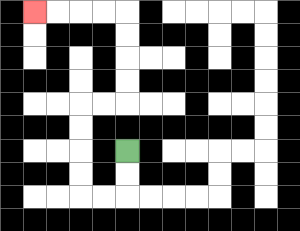{'start': '[5, 6]', 'end': '[1, 0]', 'path_directions': 'D,D,L,L,U,U,U,U,R,R,U,U,U,U,L,L,L,L', 'path_coordinates': '[[5, 6], [5, 7], [5, 8], [4, 8], [3, 8], [3, 7], [3, 6], [3, 5], [3, 4], [4, 4], [5, 4], [5, 3], [5, 2], [5, 1], [5, 0], [4, 0], [3, 0], [2, 0], [1, 0]]'}